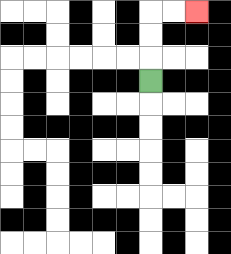{'start': '[6, 3]', 'end': '[8, 0]', 'path_directions': 'U,U,U,R,R', 'path_coordinates': '[[6, 3], [6, 2], [6, 1], [6, 0], [7, 0], [8, 0]]'}